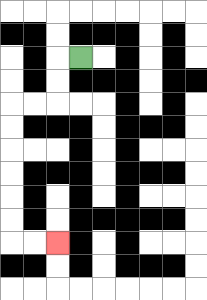{'start': '[3, 2]', 'end': '[2, 10]', 'path_directions': 'L,D,D,L,L,D,D,D,D,D,D,R,R', 'path_coordinates': '[[3, 2], [2, 2], [2, 3], [2, 4], [1, 4], [0, 4], [0, 5], [0, 6], [0, 7], [0, 8], [0, 9], [0, 10], [1, 10], [2, 10]]'}